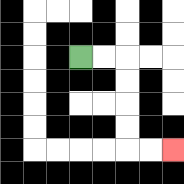{'start': '[3, 2]', 'end': '[7, 6]', 'path_directions': 'R,R,D,D,D,D,R,R', 'path_coordinates': '[[3, 2], [4, 2], [5, 2], [5, 3], [5, 4], [5, 5], [5, 6], [6, 6], [7, 6]]'}